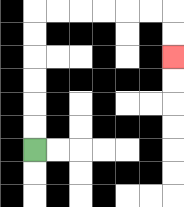{'start': '[1, 6]', 'end': '[7, 2]', 'path_directions': 'U,U,U,U,U,U,R,R,R,R,R,R,D,D', 'path_coordinates': '[[1, 6], [1, 5], [1, 4], [1, 3], [1, 2], [1, 1], [1, 0], [2, 0], [3, 0], [4, 0], [5, 0], [6, 0], [7, 0], [7, 1], [7, 2]]'}